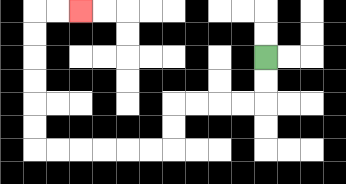{'start': '[11, 2]', 'end': '[3, 0]', 'path_directions': 'D,D,L,L,L,L,D,D,L,L,L,L,L,L,U,U,U,U,U,U,R,R', 'path_coordinates': '[[11, 2], [11, 3], [11, 4], [10, 4], [9, 4], [8, 4], [7, 4], [7, 5], [7, 6], [6, 6], [5, 6], [4, 6], [3, 6], [2, 6], [1, 6], [1, 5], [1, 4], [1, 3], [1, 2], [1, 1], [1, 0], [2, 0], [3, 0]]'}